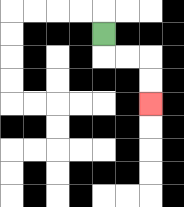{'start': '[4, 1]', 'end': '[6, 4]', 'path_directions': 'D,R,R,D,D', 'path_coordinates': '[[4, 1], [4, 2], [5, 2], [6, 2], [6, 3], [6, 4]]'}